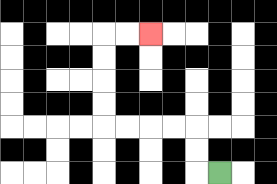{'start': '[9, 7]', 'end': '[6, 1]', 'path_directions': 'L,U,U,L,L,L,L,U,U,U,U,R,R', 'path_coordinates': '[[9, 7], [8, 7], [8, 6], [8, 5], [7, 5], [6, 5], [5, 5], [4, 5], [4, 4], [4, 3], [4, 2], [4, 1], [5, 1], [6, 1]]'}